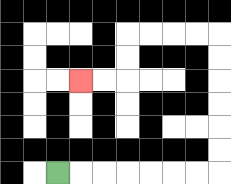{'start': '[2, 7]', 'end': '[3, 3]', 'path_directions': 'R,R,R,R,R,R,R,U,U,U,U,U,U,L,L,L,L,D,D,L,L', 'path_coordinates': '[[2, 7], [3, 7], [4, 7], [5, 7], [6, 7], [7, 7], [8, 7], [9, 7], [9, 6], [9, 5], [9, 4], [9, 3], [9, 2], [9, 1], [8, 1], [7, 1], [6, 1], [5, 1], [5, 2], [5, 3], [4, 3], [3, 3]]'}